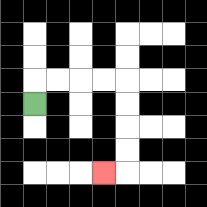{'start': '[1, 4]', 'end': '[4, 7]', 'path_directions': 'U,R,R,R,R,D,D,D,D,L', 'path_coordinates': '[[1, 4], [1, 3], [2, 3], [3, 3], [4, 3], [5, 3], [5, 4], [5, 5], [5, 6], [5, 7], [4, 7]]'}